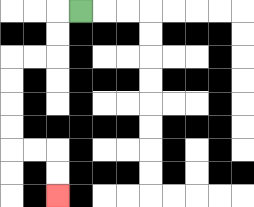{'start': '[3, 0]', 'end': '[2, 8]', 'path_directions': 'L,D,D,L,L,D,D,D,D,R,R,D,D', 'path_coordinates': '[[3, 0], [2, 0], [2, 1], [2, 2], [1, 2], [0, 2], [0, 3], [0, 4], [0, 5], [0, 6], [1, 6], [2, 6], [2, 7], [2, 8]]'}